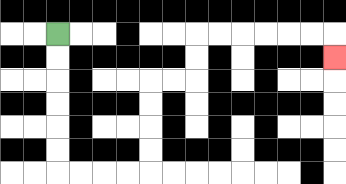{'start': '[2, 1]', 'end': '[14, 2]', 'path_directions': 'D,D,D,D,D,D,R,R,R,R,U,U,U,U,R,R,U,U,R,R,R,R,R,R,D', 'path_coordinates': '[[2, 1], [2, 2], [2, 3], [2, 4], [2, 5], [2, 6], [2, 7], [3, 7], [4, 7], [5, 7], [6, 7], [6, 6], [6, 5], [6, 4], [6, 3], [7, 3], [8, 3], [8, 2], [8, 1], [9, 1], [10, 1], [11, 1], [12, 1], [13, 1], [14, 1], [14, 2]]'}